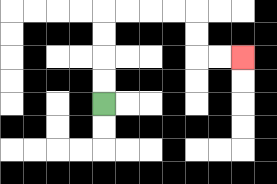{'start': '[4, 4]', 'end': '[10, 2]', 'path_directions': 'U,U,U,U,R,R,R,R,D,D,R,R', 'path_coordinates': '[[4, 4], [4, 3], [4, 2], [4, 1], [4, 0], [5, 0], [6, 0], [7, 0], [8, 0], [8, 1], [8, 2], [9, 2], [10, 2]]'}